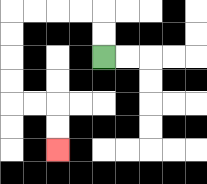{'start': '[4, 2]', 'end': '[2, 6]', 'path_directions': 'U,U,L,L,L,L,D,D,D,D,R,R,D,D', 'path_coordinates': '[[4, 2], [4, 1], [4, 0], [3, 0], [2, 0], [1, 0], [0, 0], [0, 1], [0, 2], [0, 3], [0, 4], [1, 4], [2, 4], [2, 5], [2, 6]]'}